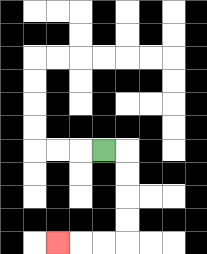{'start': '[4, 6]', 'end': '[2, 10]', 'path_directions': 'R,D,D,D,D,L,L,L', 'path_coordinates': '[[4, 6], [5, 6], [5, 7], [5, 8], [5, 9], [5, 10], [4, 10], [3, 10], [2, 10]]'}